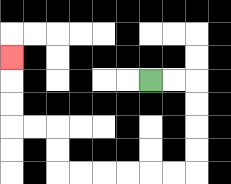{'start': '[6, 3]', 'end': '[0, 2]', 'path_directions': 'R,R,D,D,D,D,L,L,L,L,L,L,U,U,L,L,U,U,U', 'path_coordinates': '[[6, 3], [7, 3], [8, 3], [8, 4], [8, 5], [8, 6], [8, 7], [7, 7], [6, 7], [5, 7], [4, 7], [3, 7], [2, 7], [2, 6], [2, 5], [1, 5], [0, 5], [0, 4], [0, 3], [0, 2]]'}